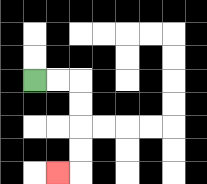{'start': '[1, 3]', 'end': '[2, 7]', 'path_directions': 'R,R,D,D,D,D,L', 'path_coordinates': '[[1, 3], [2, 3], [3, 3], [3, 4], [3, 5], [3, 6], [3, 7], [2, 7]]'}